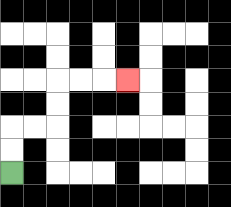{'start': '[0, 7]', 'end': '[5, 3]', 'path_directions': 'U,U,R,R,U,U,R,R,R', 'path_coordinates': '[[0, 7], [0, 6], [0, 5], [1, 5], [2, 5], [2, 4], [2, 3], [3, 3], [4, 3], [5, 3]]'}